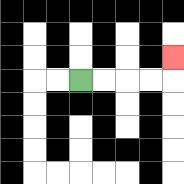{'start': '[3, 3]', 'end': '[7, 2]', 'path_directions': 'R,R,R,R,U', 'path_coordinates': '[[3, 3], [4, 3], [5, 3], [6, 3], [7, 3], [7, 2]]'}